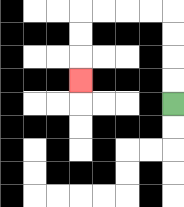{'start': '[7, 4]', 'end': '[3, 3]', 'path_directions': 'U,U,U,U,L,L,L,L,D,D,D', 'path_coordinates': '[[7, 4], [7, 3], [7, 2], [7, 1], [7, 0], [6, 0], [5, 0], [4, 0], [3, 0], [3, 1], [3, 2], [3, 3]]'}